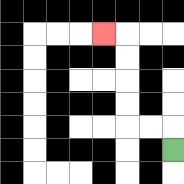{'start': '[7, 6]', 'end': '[4, 1]', 'path_directions': 'U,L,L,U,U,U,U,L', 'path_coordinates': '[[7, 6], [7, 5], [6, 5], [5, 5], [5, 4], [5, 3], [5, 2], [5, 1], [4, 1]]'}